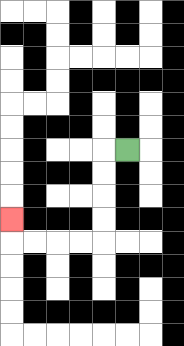{'start': '[5, 6]', 'end': '[0, 9]', 'path_directions': 'L,D,D,D,D,L,L,L,L,U', 'path_coordinates': '[[5, 6], [4, 6], [4, 7], [4, 8], [4, 9], [4, 10], [3, 10], [2, 10], [1, 10], [0, 10], [0, 9]]'}